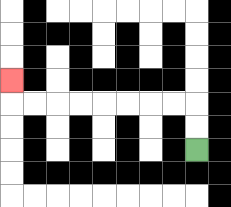{'start': '[8, 6]', 'end': '[0, 3]', 'path_directions': 'U,U,L,L,L,L,L,L,L,L,U', 'path_coordinates': '[[8, 6], [8, 5], [8, 4], [7, 4], [6, 4], [5, 4], [4, 4], [3, 4], [2, 4], [1, 4], [0, 4], [0, 3]]'}